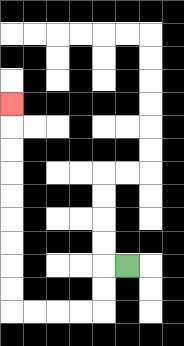{'start': '[5, 11]', 'end': '[0, 4]', 'path_directions': 'L,D,D,L,L,L,L,U,U,U,U,U,U,U,U,U', 'path_coordinates': '[[5, 11], [4, 11], [4, 12], [4, 13], [3, 13], [2, 13], [1, 13], [0, 13], [0, 12], [0, 11], [0, 10], [0, 9], [0, 8], [0, 7], [0, 6], [0, 5], [0, 4]]'}